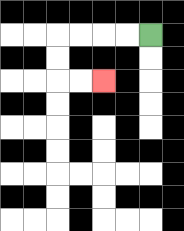{'start': '[6, 1]', 'end': '[4, 3]', 'path_directions': 'L,L,L,L,D,D,R,R', 'path_coordinates': '[[6, 1], [5, 1], [4, 1], [3, 1], [2, 1], [2, 2], [2, 3], [3, 3], [4, 3]]'}